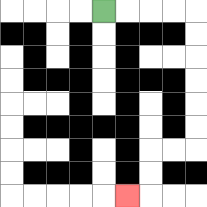{'start': '[4, 0]', 'end': '[5, 8]', 'path_directions': 'R,R,R,R,D,D,D,D,D,D,L,L,D,D,L', 'path_coordinates': '[[4, 0], [5, 0], [6, 0], [7, 0], [8, 0], [8, 1], [8, 2], [8, 3], [8, 4], [8, 5], [8, 6], [7, 6], [6, 6], [6, 7], [6, 8], [5, 8]]'}